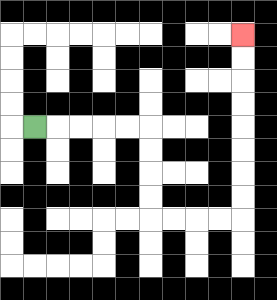{'start': '[1, 5]', 'end': '[10, 1]', 'path_directions': 'R,R,R,R,R,D,D,D,D,R,R,R,R,U,U,U,U,U,U,U,U', 'path_coordinates': '[[1, 5], [2, 5], [3, 5], [4, 5], [5, 5], [6, 5], [6, 6], [6, 7], [6, 8], [6, 9], [7, 9], [8, 9], [9, 9], [10, 9], [10, 8], [10, 7], [10, 6], [10, 5], [10, 4], [10, 3], [10, 2], [10, 1]]'}